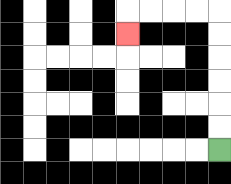{'start': '[9, 6]', 'end': '[5, 1]', 'path_directions': 'U,U,U,U,U,U,L,L,L,L,D', 'path_coordinates': '[[9, 6], [9, 5], [9, 4], [9, 3], [9, 2], [9, 1], [9, 0], [8, 0], [7, 0], [6, 0], [5, 0], [5, 1]]'}